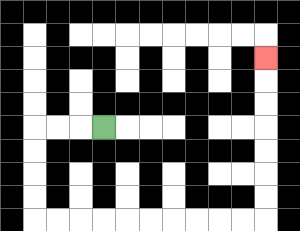{'start': '[4, 5]', 'end': '[11, 2]', 'path_directions': 'L,L,L,D,D,D,D,R,R,R,R,R,R,R,R,R,R,U,U,U,U,U,U,U', 'path_coordinates': '[[4, 5], [3, 5], [2, 5], [1, 5], [1, 6], [1, 7], [1, 8], [1, 9], [2, 9], [3, 9], [4, 9], [5, 9], [6, 9], [7, 9], [8, 9], [9, 9], [10, 9], [11, 9], [11, 8], [11, 7], [11, 6], [11, 5], [11, 4], [11, 3], [11, 2]]'}